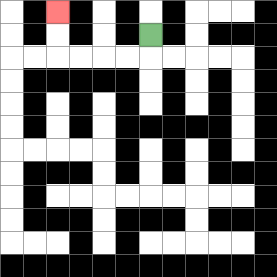{'start': '[6, 1]', 'end': '[2, 0]', 'path_directions': 'D,L,L,L,L,U,U', 'path_coordinates': '[[6, 1], [6, 2], [5, 2], [4, 2], [3, 2], [2, 2], [2, 1], [2, 0]]'}